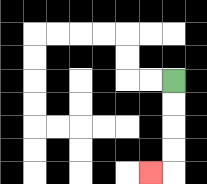{'start': '[7, 3]', 'end': '[6, 7]', 'path_directions': 'D,D,D,D,L', 'path_coordinates': '[[7, 3], [7, 4], [7, 5], [7, 6], [7, 7], [6, 7]]'}